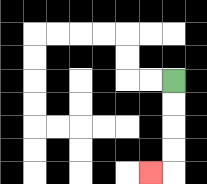{'start': '[7, 3]', 'end': '[6, 7]', 'path_directions': 'D,D,D,D,L', 'path_coordinates': '[[7, 3], [7, 4], [7, 5], [7, 6], [7, 7], [6, 7]]'}